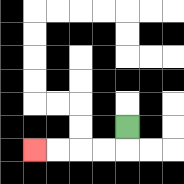{'start': '[5, 5]', 'end': '[1, 6]', 'path_directions': 'D,L,L,L,L', 'path_coordinates': '[[5, 5], [5, 6], [4, 6], [3, 6], [2, 6], [1, 6]]'}